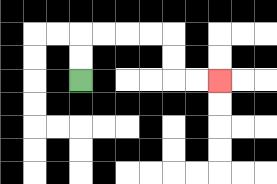{'start': '[3, 3]', 'end': '[9, 3]', 'path_directions': 'U,U,R,R,R,R,D,D,R,R', 'path_coordinates': '[[3, 3], [3, 2], [3, 1], [4, 1], [5, 1], [6, 1], [7, 1], [7, 2], [7, 3], [8, 3], [9, 3]]'}